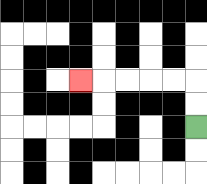{'start': '[8, 5]', 'end': '[3, 3]', 'path_directions': 'U,U,L,L,L,L,L', 'path_coordinates': '[[8, 5], [8, 4], [8, 3], [7, 3], [6, 3], [5, 3], [4, 3], [3, 3]]'}